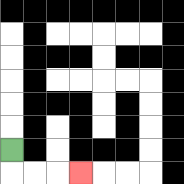{'start': '[0, 6]', 'end': '[3, 7]', 'path_directions': 'D,R,R,R', 'path_coordinates': '[[0, 6], [0, 7], [1, 7], [2, 7], [3, 7]]'}